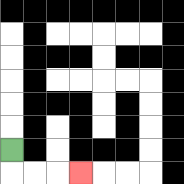{'start': '[0, 6]', 'end': '[3, 7]', 'path_directions': 'D,R,R,R', 'path_coordinates': '[[0, 6], [0, 7], [1, 7], [2, 7], [3, 7]]'}